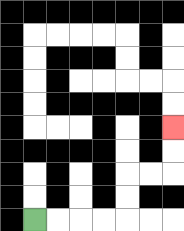{'start': '[1, 9]', 'end': '[7, 5]', 'path_directions': 'R,R,R,R,U,U,R,R,U,U', 'path_coordinates': '[[1, 9], [2, 9], [3, 9], [4, 9], [5, 9], [5, 8], [5, 7], [6, 7], [7, 7], [7, 6], [7, 5]]'}